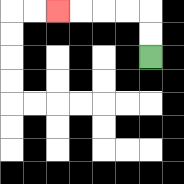{'start': '[6, 2]', 'end': '[2, 0]', 'path_directions': 'U,U,L,L,L,L', 'path_coordinates': '[[6, 2], [6, 1], [6, 0], [5, 0], [4, 0], [3, 0], [2, 0]]'}